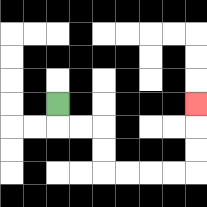{'start': '[2, 4]', 'end': '[8, 4]', 'path_directions': 'D,R,R,D,D,R,R,R,R,U,U,U', 'path_coordinates': '[[2, 4], [2, 5], [3, 5], [4, 5], [4, 6], [4, 7], [5, 7], [6, 7], [7, 7], [8, 7], [8, 6], [8, 5], [8, 4]]'}